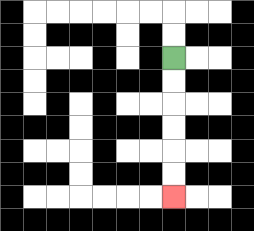{'start': '[7, 2]', 'end': '[7, 8]', 'path_directions': 'D,D,D,D,D,D', 'path_coordinates': '[[7, 2], [7, 3], [7, 4], [7, 5], [7, 6], [7, 7], [7, 8]]'}